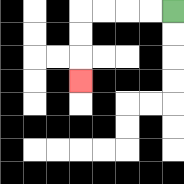{'start': '[7, 0]', 'end': '[3, 3]', 'path_directions': 'L,L,L,L,D,D,D', 'path_coordinates': '[[7, 0], [6, 0], [5, 0], [4, 0], [3, 0], [3, 1], [3, 2], [3, 3]]'}